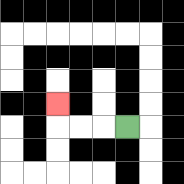{'start': '[5, 5]', 'end': '[2, 4]', 'path_directions': 'L,L,L,U', 'path_coordinates': '[[5, 5], [4, 5], [3, 5], [2, 5], [2, 4]]'}